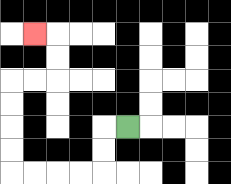{'start': '[5, 5]', 'end': '[1, 1]', 'path_directions': 'L,D,D,L,L,L,L,U,U,U,U,R,R,U,U,L', 'path_coordinates': '[[5, 5], [4, 5], [4, 6], [4, 7], [3, 7], [2, 7], [1, 7], [0, 7], [0, 6], [0, 5], [0, 4], [0, 3], [1, 3], [2, 3], [2, 2], [2, 1], [1, 1]]'}